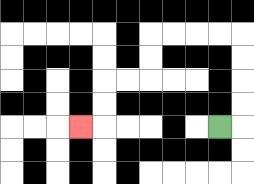{'start': '[9, 5]', 'end': '[3, 5]', 'path_directions': 'R,U,U,U,U,L,L,L,L,D,D,L,L,D,D,L', 'path_coordinates': '[[9, 5], [10, 5], [10, 4], [10, 3], [10, 2], [10, 1], [9, 1], [8, 1], [7, 1], [6, 1], [6, 2], [6, 3], [5, 3], [4, 3], [4, 4], [4, 5], [3, 5]]'}